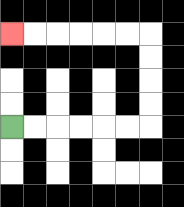{'start': '[0, 5]', 'end': '[0, 1]', 'path_directions': 'R,R,R,R,R,R,U,U,U,U,L,L,L,L,L,L', 'path_coordinates': '[[0, 5], [1, 5], [2, 5], [3, 5], [4, 5], [5, 5], [6, 5], [6, 4], [6, 3], [6, 2], [6, 1], [5, 1], [4, 1], [3, 1], [2, 1], [1, 1], [0, 1]]'}